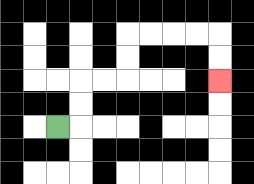{'start': '[2, 5]', 'end': '[9, 3]', 'path_directions': 'R,U,U,R,R,U,U,R,R,R,R,D,D', 'path_coordinates': '[[2, 5], [3, 5], [3, 4], [3, 3], [4, 3], [5, 3], [5, 2], [5, 1], [6, 1], [7, 1], [8, 1], [9, 1], [9, 2], [9, 3]]'}